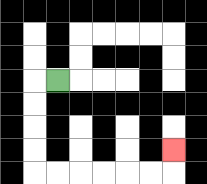{'start': '[2, 3]', 'end': '[7, 6]', 'path_directions': 'L,D,D,D,D,R,R,R,R,R,R,U', 'path_coordinates': '[[2, 3], [1, 3], [1, 4], [1, 5], [1, 6], [1, 7], [2, 7], [3, 7], [4, 7], [5, 7], [6, 7], [7, 7], [7, 6]]'}